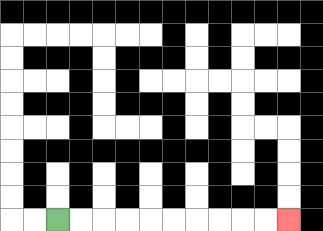{'start': '[2, 9]', 'end': '[12, 9]', 'path_directions': 'R,R,R,R,R,R,R,R,R,R', 'path_coordinates': '[[2, 9], [3, 9], [4, 9], [5, 9], [6, 9], [7, 9], [8, 9], [9, 9], [10, 9], [11, 9], [12, 9]]'}